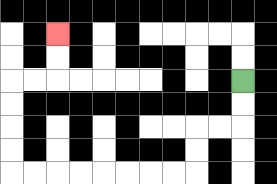{'start': '[10, 3]', 'end': '[2, 1]', 'path_directions': 'D,D,L,L,D,D,L,L,L,L,L,L,L,L,U,U,U,U,R,R,U,U', 'path_coordinates': '[[10, 3], [10, 4], [10, 5], [9, 5], [8, 5], [8, 6], [8, 7], [7, 7], [6, 7], [5, 7], [4, 7], [3, 7], [2, 7], [1, 7], [0, 7], [0, 6], [0, 5], [0, 4], [0, 3], [1, 3], [2, 3], [2, 2], [2, 1]]'}